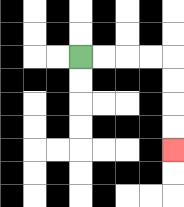{'start': '[3, 2]', 'end': '[7, 6]', 'path_directions': 'R,R,R,R,D,D,D,D', 'path_coordinates': '[[3, 2], [4, 2], [5, 2], [6, 2], [7, 2], [7, 3], [7, 4], [7, 5], [7, 6]]'}